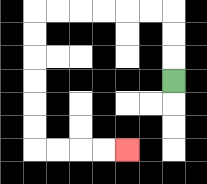{'start': '[7, 3]', 'end': '[5, 6]', 'path_directions': 'U,U,U,L,L,L,L,L,L,D,D,D,D,D,D,R,R,R,R', 'path_coordinates': '[[7, 3], [7, 2], [7, 1], [7, 0], [6, 0], [5, 0], [4, 0], [3, 0], [2, 0], [1, 0], [1, 1], [1, 2], [1, 3], [1, 4], [1, 5], [1, 6], [2, 6], [3, 6], [4, 6], [5, 6]]'}